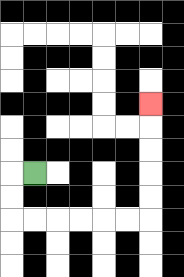{'start': '[1, 7]', 'end': '[6, 4]', 'path_directions': 'L,D,D,R,R,R,R,R,R,U,U,U,U,U', 'path_coordinates': '[[1, 7], [0, 7], [0, 8], [0, 9], [1, 9], [2, 9], [3, 9], [4, 9], [5, 9], [6, 9], [6, 8], [6, 7], [6, 6], [6, 5], [6, 4]]'}